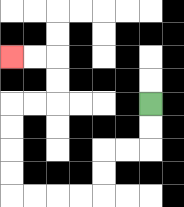{'start': '[6, 4]', 'end': '[0, 2]', 'path_directions': 'D,D,L,L,D,D,L,L,L,L,U,U,U,U,R,R,U,U,L,L', 'path_coordinates': '[[6, 4], [6, 5], [6, 6], [5, 6], [4, 6], [4, 7], [4, 8], [3, 8], [2, 8], [1, 8], [0, 8], [0, 7], [0, 6], [0, 5], [0, 4], [1, 4], [2, 4], [2, 3], [2, 2], [1, 2], [0, 2]]'}